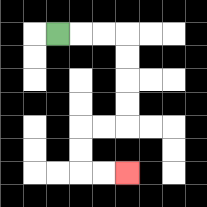{'start': '[2, 1]', 'end': '[5, 7]', 'path_directions': 'R,R,R,D,D,D,D,L,L,D,D,R,R', 'path_coordinates': '[[2, 1], [3, 1], [4, 1], [5, 1], [5, 2], [5, 3], [5, 4], [5, 5], [4, 5], [3, 5], [3, 6], [3, 7], [4, 7], [5, 7]]'}